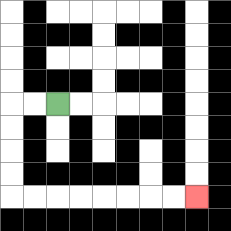{'start': '[2, 4]', 'end': '[8, 8]', 'path_directions': 'L,L,D,D,D,D,R,R,R,R,R,R,R,R', 'path_coordinates': '[[2, 4], [1, 4], [0, 4], [0, 5], [0, 6], [0, 7], [0, 8], [1, 8], [2, 8], [3, 8], [4, 8], [5, 8], [6, 8], [7, 8], [8, 8]]'}